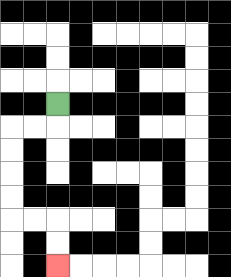{'start': '[2, 4]', 'end': '[2, 11]', 'path_directions': 'D,L,L,D,D,D,D,R,R,D,D', 'path_coordinates': '[[2, 4], [2, 5], [1, 5], [0, 5], [0, 6], [0, 7], [0, 8], [0, 9], [1, 9], [2, 9], [2, 10], [2, 11]]'}